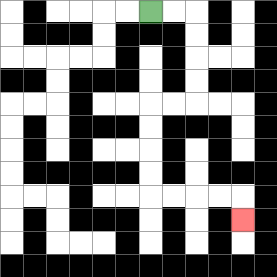{'start': '[6, 0]', 'end': '[10, 9]', 'path_directions': 'R,R,D,D,D,D,L,L,D,D,D,D,R,R,R,R,D', 'path_coordinates': '[[6, 0], [7, 0], [8, 0], [8, 1], [8, 2], [8, 3], [8, 4], [7, 4], [6, 4], [6, 5], [6, 6], [6, 7], [6, 8], [7, 8], [8, 8], [9, 8], [10, 8], [10, 9]]'}